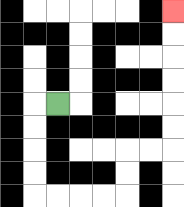{'start': '[2, 4]', 'end': '[7, 0]', 'path_directions': 'L,D,D,D,D,R,R,R,R,U,U,R,R,U,U,U,U,U,U', 'path_coordinates': '[[2, 4], [1, 4], [1, 5], [1, 6], [1, 7], [1, 8], [2, 8], [3, 8], [4, 8], [5, 8], [5, 7], [5, 6], [6, 6], [7, 6], [7, 5], [7, 4], [7, 3], [7, 2], [7, 1], [7, 0]]'}